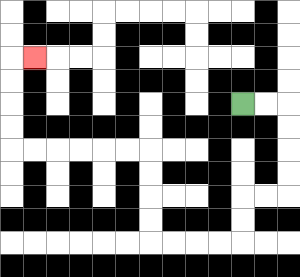{'start': '[10, 4]', 'end': '[1, 2]', 'path_directions': 'R,R,D,D,D,D,L,L,D,D,L,L,L,L,U,U,U,U,L,L,L,L,L,L,U,U,U,U,R', 'path_coordinates': '[[10, 4], [11, 4], [12, 4], [12, 5], [12, 6], [12, 7], [12, 8], [11, 8], [10, 8], [10, 9], [10, 10], [9, 10], [8, 10], [7, 10], [6, 10], [6, 9], [6, 8], [6, 7], [6, 6], [5, 6], [4, 6], [3, 6], [2, 6], [1, 6], [0, 6], [0, 5], [0, 4], [0, 3], [0, 2], [1, 2]]'}